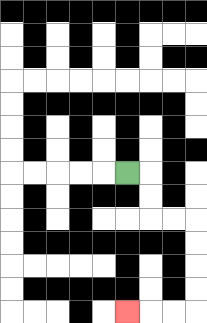{'start': '[5, 7]', 'end': '[5, 13]', 'path_directions': 'R,D,D,R,R,D,D,D,D,L,L,L', 'path_coordinates': '[[5, 7], [6, 7], [6, 8], [6, 9], [7, 9], [8, 9], [8, 10], [8, 11], [8, 12], [8, 13], [7, 13], [6, 13], [5, 13]]'}